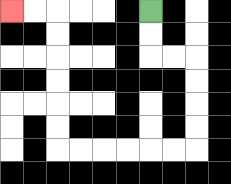{'start': '[6, 0]', 'end': '[0, 0]', 'path_directions': 'D,D,R,R,D,D,D,D,L,L,L,L,L,L,U,U,U,U,U,U,L,L', 'path_coordinates': '[[6, 0], [6, 1], [6, 2], [7, 2], [8, 2], [8, 3], [8, 4], [8, 5], [8, 6], [7, 6], [6, 6], [5, 6], [4, 6], [3, 6], [2, 6], [2, 5], [2, 4], [2, 3], [2, 2], [2, 1], [2, 0], [1, 0], [0, 0]]'}